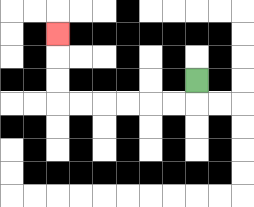{'start': '[8, 3]', 'end': '[2, 1]', 'path_directions': 'D,L,L,L,L,L,L,U,U,U', 'path_coordinates': '[[8, 3], [8, 4], [7, 4], [6, 4], [5, 4], [4, 4], [3, 4], [2, 4], [2, 3], [2, 2], [2, 1]]'}